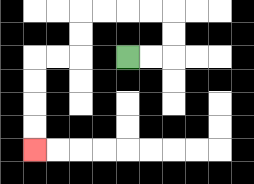{'start': '[5, 2]', 'end': '[1, 6]', 'path_directions': 'R,R,U,U,L,L,L,L,D,D,L,L,D,D,D,D', 'path_coordinates': '[[5, 2], [6, 2], [7, 2], [7, 1], [7, 0], [6, 0], [5, 0], [4, 0], [3, 0], [3, 1], [3, 2], [2, 2], [1, 2], [1, 3], [1, 4], [1, 5], [1, 6]]'}